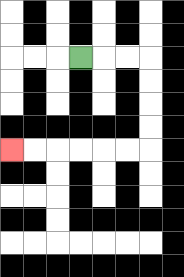{'start': '[3, 2]', 'end': '[0, 6]', 'path_directions': 'R,R,R,D,D,D,D,L,L,L,L,L,L', 'path_coordinates': '[[3, 2], [4, 2], [5, 2], [6, 2], [6, 3], [6, 4], [6, 5], [6, 6], [5, 6], [4, 6], [3, 6], [2, 6], [1, 6], [0, 6]]'}